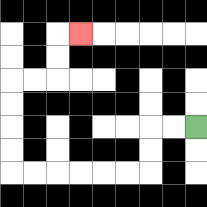{'start': '[8, 5]', 'end': '[3, 1]', 'path_directions': 'L,L,D,D,L,L,L,L,L,L,U,U,U,U,R,R,U,U,R', 'path_coordinates': '[[8, 5], [7, 5], [6, 5], [6, 6], [6, 7], [5, 7], [4, 7], [3, 7], [2, 7], [1, 7], [0, 7], [0, 6], [0, 5], [0, 4], [0, 3], [1, 3], [2, 3], [2, 2], [2, 1], [3, 1]]'}